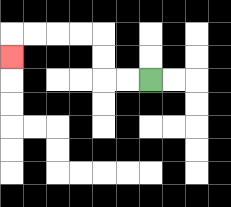{'start': '[6, 3]', 'end': '[0, 2]', 'path_directions': 'L,L,U,U,L,L,L,L,D', 'path_coordinates': '[[6, 3], [5, 3], [4, 3], [4, 2], [4, 1], [3, 1], [2, 1], [1, 1], [0, 1], [0, 2]]'}